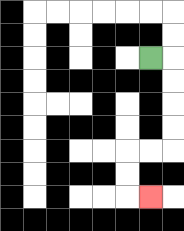{'start': '[6, 2]', 'end': '[6, 8]', 'path_directions': 'R,D,D,D,D,L,L,D,D,R', 'path_coordinates': '[[6, 2], [7, 2], [7, 3], [7, 4], [7, 5], [7, 6], [6, 6], [5, 6], [5, 7], [5, 8], [6, 8]]'}